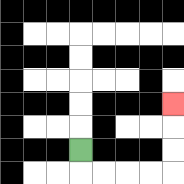{'start': '[3, 6]', 'end': '[7, 4]', 'path_directions': 'D,R,R,R,R,U,U,U', 'path_coordinates': '[[3, 6], [3, 7], [4, 7], [5, 7], [6, 7], [7, 7], [7, 6], [7, 5], [7, 4]]'}